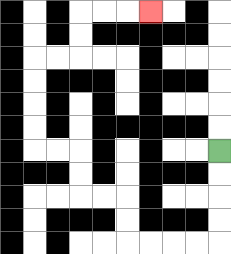{'start': '[9, 6]', 'end': '[6, 0]', 'path_directions': 'D,D,D,D,L,L,L,L,U,U,L,L,U,U,L,L,U,U,U,U,R,R,U,U,R,R,R', 'path_coordinates': '[[9, 6], [9, 7], [9, 8], [9, 9], [9, 10], [8, 10], [7, 10], [6, 10], [5, 10], [5, 9], [5, 8], [4, 8], [3, 8], [3, 7], [3, 6], [2, 6], [1, 6], [1, 5], [1, 4], [1, 3], [1, 2], [2, 2], [3, 2], [3, 1], [3, 0], [4, 0], [5, 0], [6, 0]]'}